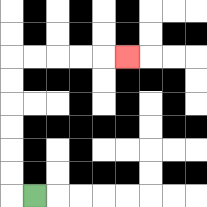{'start': '[1, 8]', 'end': '[5, 2]', 'path_directions': 'L,U,U,U,U,U,U,R,R,R,R,R', 'path_coordinates': '[[1, 8], [0, 8], [0, 7], [0, 6], [0, 5], [0, 4], [0, 3], [0, 2], [1, 2], [2, 2], [3, 2], [4, 2], [5, 2]]'}